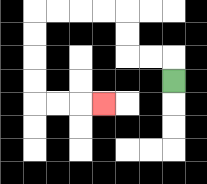{'start': '[7, 3]', 'end': '[4, 4]', 'path_directions': 'U,L,L,U,U,L,L,L,L,D,D,D,D,R,R,R', 'path_coordinates': '[[7, 3], [7, 2], [6, 2], [5, 2], [5, 1], [5, 0], [4, 0], [3, 0], [2, 0], [1, 0], [1, 1], [1, 2], [1, 3], [1, 4], [2, 4], [3, 4], [4, 4]]'}